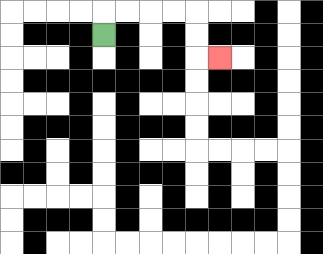{'start': '[4, 1]', 'end': '[9, 2]', 'path_directions': 'U,R,R,R,R,D,D,R', 'path_coordinates': '[[4, 1], [4, 0], [5, 0], [6, 0], [7, 0], [8, 0], [8, 1], [8, 2], [9, 2]]'}